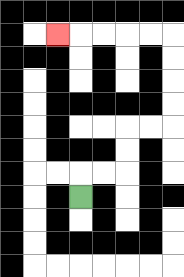{'start': '[3, 8]', 'end': '[2, 1]', 'path_directions': 'U,R,R,U,U,R,R,U,U,U,U,L,L,L,L,L', 'path_coordinates': '[[3, 8], [3, 7], [4, 7], [5, 7], [5, 6], [5, 5], [6, 5], [7, 5], [7, 4], [7, 3], [7, 2], [7, 1], [6, 1], [5, 1], [4, 1], [3, 1], [2, 1]]'}